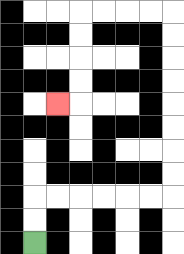{'start': '[1, 10]', 'end': '[2, 4]', 'path_directions': 'U,U,R,R,R,R,R,R,U,U,U,U,U,U,U,U,L,L,L,L,D,D,D,D,L', 'path_coordinates': '[[1, 10], [1, 9], [1, 8], [2, 8], [3, 8], [4, 8], [5, 8], [6, 8], [7, 8], [7, 7], [7, 6], [7, 5], [7, 4], [7, 3], [7, 2], [7, 1], [7, 0], [6, 0], [5, 0], [4, 0], [3, 0], [3, 1], [3, 2], [3, 3], [3, 4], [2, 4]]'}